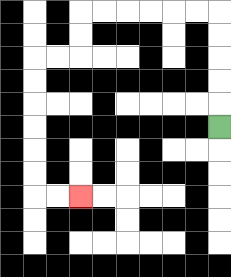{'start': '[9, 5]', 'end': '[3, 8]', 'path_directions': 'U,U,U,U,U,L,L,L,L,L,L,D,D,L,L,D,D,D,D,D,D,R,R', 'path_coordinates': '[[9, 5], [9, 4], [9, 3], [9, 2], [9, 1], [9, 0], [8, 0], [7, 0], [6, 0], [5, 0], [4, 0], [3, 0], [3, 1], [3, 2], [2, 2], [1, 2], [1, 3], [1, 4], [1, 5], [1, 6], [1, 7], [1, 8], [2, 8], [3, 8]]'}